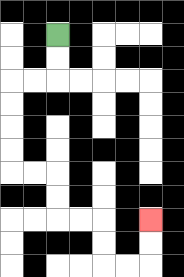{'start': '[2, 1]', 'end': '[6, 9]', 'path_directions': 'D,D,L,L,D,D,D,D,R,R,D,D,R,R,D,D,R,R,U,U', 'path_coordinates': '[[2, 1], [2, 2], [2, 3], [1, 3], [0, 3], [0, 4], [0, 5], [0, 6], [0, 7], [1, 7], [2, 7], [2, 8], [2, 9], [3, 9], [4, 9], [4, 10], [4, 11], [5, 11], [6, 11], [6, 10], [6, 9]]'}